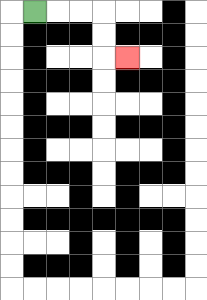{'start': '[1, 0]', 'end': '[5, 2]', 'path_directions': 'R,R,R,D,D,R', 'path_coordinates': '[[1, 0], [2, 0], [3, 0], [4, 0], [4, 1], [4, 2], [5, 2]]'}